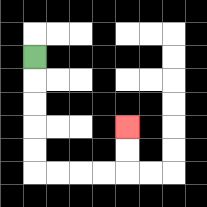{'start': '[1, 2]', 'end': '[5, 5]', 'path_directions': 'D,D,D,D,D,R,R,R,R,U,U', 'path_coordinates': '[[1, 2], [1, 3], [1, 4], [1, 5], [1, 6], [1, 7], [2, 7], [3, 7], [4, 7], [5, 7], [5, 6], [5, 5]]'}